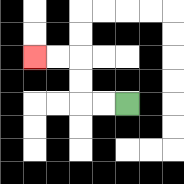{'start': '[5, 4]', 'end': '[1, 2]', 'path_directions': 'L,L,U,U,L,L', 'path_coordinates': '[[5, 4], [4, 4], [3, 4], [3, 3], [3, 2], [2, 2], [1, 2]]'}